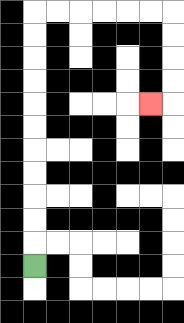{'start': '[1, 11]', 'end': '[6, 4]', 'path_directions': 'U,U,U,U,U,U,U,U,U,U,U,R,R,R,R,R,R,D,D,D,D,L', 'path_coordinates': '[[1, 11], [1, 10], [1, 9], [1, 8], [1, 7], [1, 6], [1, 5], [1, 4], [1, 3], [1, 2], [1, 1], [1, 0], [2, 0], [3, 0], [4, 0], [5, 0], [6, 0], [7, 0], [7, 1], [7, 2], [7, 3], [7, 4], [6, 4]]'}